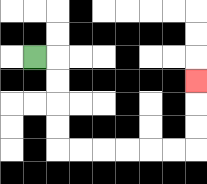{'start': '[1, 2]', 'end': '[8, 3]', 'path_directions': 'R,D,D,D,D,R,R,R,R,R,R,U,U,U', 'path_coordinates': '[[1, 2], [2, 2], [2, 3], [2, 4], [2, 5], [2, 6], [3, 6], [4, 6], [5, 6], [6, 6], [7, 6], [8, 6], [8, 5], [8, 4], [8, 3]]'}